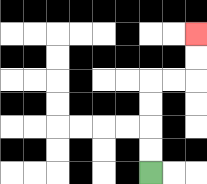{'start': '[6, 7]', 'end': '[8, 1]', 'path_directions': 'U,U,U,U,R,R,U,U', 'path_coordinates': '[[6, 7], [6, 6], [6, 5], [6, 4], [6, 3], [7, 3], [8, 3], [8, 2], [8, 1]]'}